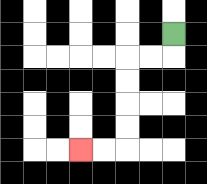{'start': '[7, 1]', 'end': '[3, 6]', 'path_directions': 'D,L,L,D,D,D,D,L,L', 'path_coordinates': '[[7, 1], [7, 2], [6, 2], [5, 2], [5, 3], [5, 4], [5, 5], [5, 6], [4, 6], [3, 6]]'}